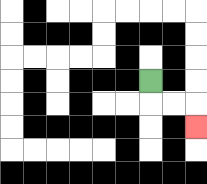{'start': '[6, 3]', 'end': '[8, 5]', 'path_directions': 'D,R,R,D', 'path_coordinates': '[[6, 3], [6, 4], [7, 4], [8, 4], [8, 5]]'}